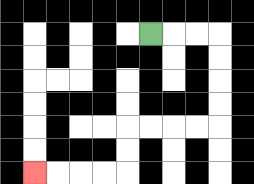{'start': '[6, 1]', 'end': '[1, 7]', 'path_directions': 'R,R,R,D,D,D,D,L,L,L,L,D,D,L,L,L,L', 'path_coordinates': '[[6, 1], [7, 1], [8, 1], [9, 1], [9, 2], [9, 3], [9, 4], [9, 5], [8, 5], [7, 5], [6, 5], [5, 5], [5, 6], [5, 7], [4, 7], [3, 7], [2, 7], [1, 7]]'}